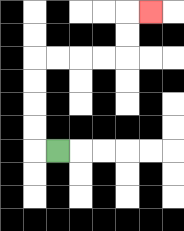{'start': '[2, 6]', 'end': '[6, 0]', 'path_directions': 'L,U,U,U,U,R,R,R,R,U,U,R', 'path_coordinates': '[[2, 6], [1, 6], [1, 5], [1, 4], [1, 3], [1, 2], [2, 2], [3, 2], [4, 2], [5, 2], [5, 1], [5, 0], [6, 0]]'}